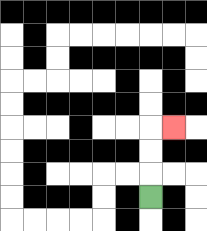{'start': '[6, 8]', 'end': '[7, 5]', 'path_directions': 'U,U,U,R', 'path_coordinates': '[[6, 8], [6, 7], [6, 6], [6, 5], [7, 5]]'}